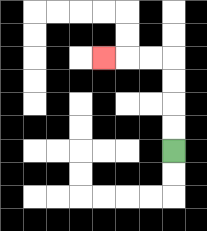{'start': '[7, 6]', 'end': '[4, 2]', 'path_directions': 'U,U,U,U,L,L,L', 'path_coordinates': '[[7, 6], [7, 5], [7, 4], [7, 3], [7, 2], [6, 2], [5, 2], [4, 2]]'}